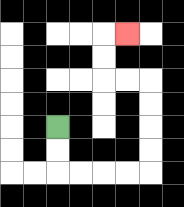{'start': '[2, 5]', 'end': '[5, 1]', 'path_directions': 'D,D,R,R,R,R,U,U,U,U,L,L,U,U,R', 'path_coordinates': '[[2, 5], [2, 6], [2, 7], [3, 7], [4, 7], [5, 7], [6, 7], [6, 6], [6, 5], [6, 4], [6, 3], [5, 3], [4, 3], [4, 2], [4, 1], [5, 1]]'}